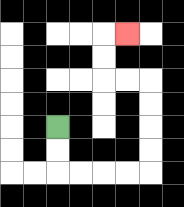{'start': '[2, 5]', 'end': '[5, 1]', 'path_directions': 'D,D,R,R,R,R,U,U,U,U,L,L,U,U,R', 'path_coordinates': '[[2, 5], [2, 6], [2, 7], [3, 7], [4, 7], [5, 7], [6, 7], [6, 6], [6, 5], [6, 4], [6, 3], [5, 3], [4, 3], [4, 2], [4, 1], [5, 1]]'}